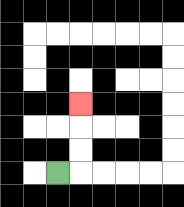{'start': '[2, 7]', 'end': '[3, 4]', 'path_directions': 'R,U,U,U', 'path_coordinates': '[[2, 7], [3, 7], [3, 6], [3, 5], [3, 4]]'}